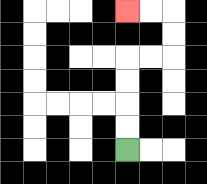{'start': '[5, 6]', 'end': '[5, 0]', 'path_directions': 'U,U,U,U,R,R,U,U,L,L', 'path_coordinates': '[[5, 6], [5, 5], [5, 4], [5, 3], [5, 2], [6, 2], [7, 2], [7, 1], [7, 0], [6, 0], [5, 0]]'}